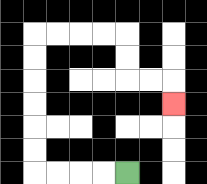{'start': '[5, 7]', 'end': '[7, 4]', 'path_directions': 'L,L,L,L,U,U,U,U,U,U,R,R,R,R,D,D,R,R,D', 'path_coordinates': '[[5, 7], [4, 7], [3, 7], [2, 7], [1, 7], [1, 6], [1, 5], [1, 4], [1, 3], [1, 2], [1, 1], [2, 1], [3, 1], [4, 1], [5, 1], [5, 2], [5, 3], [6, 3], [7, 3], [7, 4]]'}